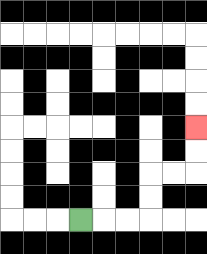{'start': '[3, 9]', 'end': '[8, 5]', 'path_directions': 'R,R,R,U,U,R,R,U,U', 'path_coordinates': '[[3, 9], [4, 9], [5, 9], [6, 9], [6, 8], [6, 7], [7, 7], [8, 7], [8, 6], [8, 5]]'}